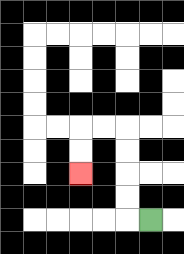{'start': '[6, 9]', 'end': '[3, 7]', 'path_directions': 'L,U,U,U,U,L,L,D,D', 'path_coordinates': '[[6, 9], [5, 9], [5, 8], [5, 7], [5, 6], [5, 5], [4, 5], [3, 5], [3, 6], [3, 7]]'}